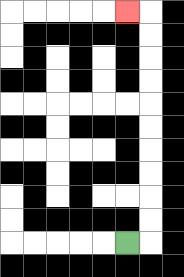{'start': '[5, 10]', 'end': '[5, 0]', 'path_directions': 'R,U,U,U,U,U,U,U,U,U,U,L', 'path_coordinates': '[[5, 10], [6, 10], [6, 9], [6, 8], [6, 7], [6, 6], [6, 5], [6, 4], [6, 3], [6, 2], [6, 1], [6, 0], [5, 0]]'}